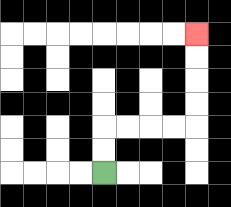{'start': '[4, 7]', 'end': '[8, 1]', 'path_directions': 'U,U,R,R,R,R,U,U,U,U', 'path_coordinates': '[[4, 7], [4, 6], [4, 5], [5, 5], [6, 5], [7, 5], [8, 5], [8, 4], [8, 3], [8, 2], [8, 1]]'}